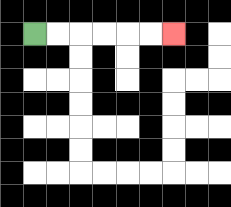{'start': '[1, 1]', 'end': '[7, 1]', 'path_directions': 'R,R,R,R,R,R', 'path_coordinates': '[[1, 1], [2, 1], [3, 1], [4, 1], [5, 1], [6, 1], [7, 1]]'}